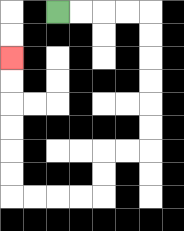{'start': '[2, 0]', 'end': '[0, 2]', 'path_directions': 'R,R,R,R,D,D,D,D,D,D,L,L,D,D,L,L,L,L,U,U,U,U,U,U', 'path_coordinates': '[[2, 0], [3, 0], [4, 0], [5, 0], [6, 0], [6, 1], [6, 2], [6, 3], [6, 4], [6, 5], [6, 6], [5, 6], [4, 6], [4, 7], [4, 8], [3, 8], [2, 8], [1, 8], [0, 8], [0, 7], [0, 6], [0, 5], [0, 4], [0, 3], [0, 2]]'}